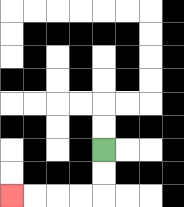{'start': '[4, 6]', 'end': '[0, 8]', 'path_directions': 'D,D,L,L,L,L', 'path_coordinates': '[[4, 6], [4, 7], [4, 8], [3, 8], [2, 8], [1, 8], [0, 8]]'}